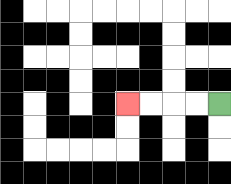{'start': '[9, 4]', 'end': '[5, 4]', 'path_directions': 'L,L,L,L', 'path_coordinates': '[[9, 4], [8, 4], [7, 4], [6, 4], [5, 4]]'}